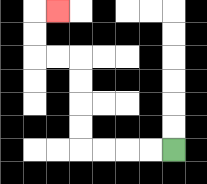{'start': '[7, 6]', 'end': '[2, 0]', 'path_directions': 'L,L,L,L,U,U,U,U,L,L,U,U,R', 'path_coordinates': '[[7, 6], [6, 6], [5, 6], [4, 6], [3, 6], [3, 5], [3, 4], [3, 3], [3, 2], [2, 2], [1, 2], [1, 1], [1, 0], [2, 0]]'}